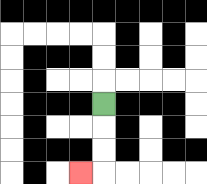{'start': '[4, 4]', 'end': '[3, 7]', 'path_directions': 'D,D,D,L', 'path_coordinates': '[[4, 4], [4, 5], [4, 6], [4, 7], [3, 7]]'}